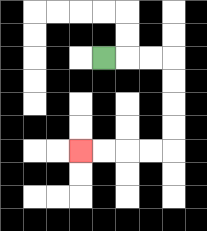{'start': '[4, 2]', 'end': '[3, 6]', 'path_directions': 'R,R,R,D,D,D,D,L,L,L,L', 'path_coordinates': '[[4, 2], [5, 2], [6, 2], [7, 2], [7, 3], [7, 4], [7, 5], [7, 6], [6, 6], [5, 6], [4, 6], [3, 6]]'}